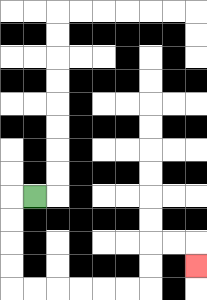{'start': '[1, 8]', 'end': '[8, 11]', 'path_directions': 'L,D,D,D,D,R,R,R,R,R,R,U,U,R,R,D', 'path_coordinates': '[[1, 8], [0, 8], [0, 9], [0, 10], [0, 11], [0, 12], [1, 12], [2, 12], [3, 12], [4, 12], [5, 12], [6, 12], [6, 11], [6, 10], [7, 10], [8, 10], [8, 11]]'}